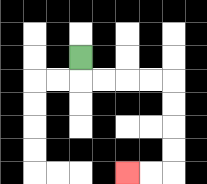{'start': '[3, 2]', 'end': '[5, 7]', 'path_directions': 'D,R,R,R,R,D,D,D,D,L,L', 'path_coordinates': '[[3, 2], [3, 3], [4, 3], [5, 3], [6, 3], [7, 3], [7, 4], [7, 5], [7, 6], [7, 7], [6, 7], [5, 7]]'}